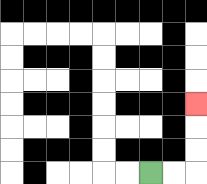{'start': '[6, 7]', 'end': '[8, 4]', 'path_directions': 'R,R,U,U,U', 'path_coordinates': '[[6, 7], [7, 7], [8, 7], [8, 6], [8, 5], [8, 4]]'}